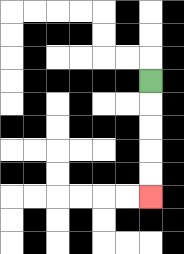{'start': '[6, 3]', 'end': '[6, 8]', 'path_directions': 'D,D,D,D,D', 'path_coordinates': '[[6, 3], [6, 4], [6, 5], [6, 6], [6, 7], [6, 8]]'}